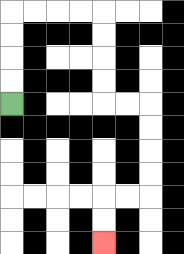{'start': '[0, 4]', 'end': '[4, 10]', 'path_directions': 'U,U,U,U,R,R,R,R,D,D,D,D,R,R,D,D,D,D,L,L,D,D', 'path_coordinates': '[[0, 4], [0, 3], [0, 2], [0, 1], [0, 0], [1, 0], [2, 0], [3, 0], [4, 0], [4, 1], [4, 2], [4, 3], [4, 4], [5, 4], [6, 4], [6, 5], [6, 6], [6, 7], [6, 8], [5, 8], [4, 8], [4, 9], [4, 10]]'}